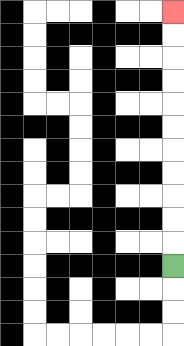{'start': '[7, 11]', 'end': '[7, 0]', 'path_directions': 'U,U,U,U,U,U,U,U,U,U,U', 'path_coordinates': '[[7, 11], [7, 10], [7, 9], [7, 8], [7, 7], [7, 6], [7, 5], [7, 4], [7, 3], [7, 2], [7, 1], [7, 0]]'}